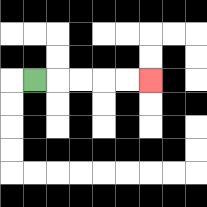{'start': '[1, 3]', 'end': '[6, 3]', 'path_directions': 'R,R,R,R,R', 'path_coordinates': '[[1, 3], [2, 3], [3, 3], [4, 3], [5, 3], [6, 3]]'}